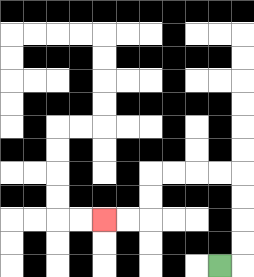{'start': '[9, 11]', 'end': '[4, 9]', 'path_directions': 'R,U,U,U,U,L,L,L,L,D,D,L,L', 'path_coordinates': '[[9, 11], [10, 11], [10, 10], [10, 9], [10, 8], [10, 7], [9, 7], [8, 7], [7, 7], [6, 7], [6, 8], [6, 9], [5, 9], [4, 9]]'}